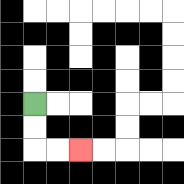{'start': '[1, 4]', 'end': '[3, 6]', 'path_directions': 'D,D,R,R', 'path_coordinates': '[[1, 4], [1, 5], [1, 6], [2, 6], [3, 6]]'}